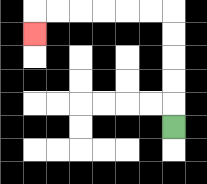{'start': '[7, 5]', 'end': '[1, 1]', 'path_directions': 'U,U,U,U,U,L,L,L,L,L,L,D', 'path_coordinates': '[[7, 5], [7, 4], [7, 3], [7, 2], [7, 1], [7, 0], [6, 0], [5, 0], [4, 0], [3, 0], [2, 0], [1, 0], [1, 1]]'}